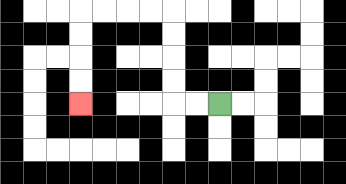{'start': '[9, 4]', 'end': '[3, 4]', 'path_directions': 'L,L,U,U,U,U,L,L,L,L,D,D,D,D', 'path_coordinates': '[[9, 4], [8, 4], [7, 4], [7, 3], [7, 2], [7, 1], [7, 0], [6, 0], [5, 0], [4, 0], [3, 0], [3, 1], [3, 2], [3, 3], [3, 4]]'}